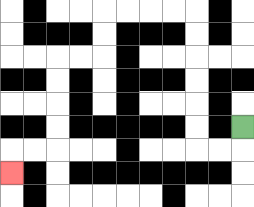{'start': '[10, 5]', 'end': '[0, 7]', 'path_directions': 'D,L,L,U,U,U,U,U,U,L,L,L,L,D,D,L,L,D,D,D,D,L,L,D', 'path_coordinates': '[[10, 5], [10, 6], [9, 6], [8, 6], [8, 5], [8, 4], [8, 3], [8, 2], [8, 1], [8, 0], [7, 0], [6, 0], [5, 0], [4, 0], [4, 1], [4, 2], [3, 2], [2, 2], [2, 3], [2, 4], [2, 5], [2, 6], [1, 6], [0, 6], [0, 7]]'}